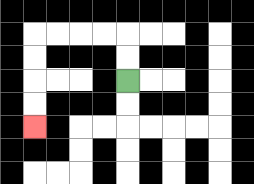{'start': '[5, 3]', 'end': '[1, 5]', 'path_directions': 'U,U,L,L,L,L,D,D,D,D', 'path_coordinates': '[[5, 3], [5, 2], [5, 1], [4, 1], [3, 1], [2, 1], [1, 1], [1, 2], [1, 3], [1, 4], [1, 5]]'}